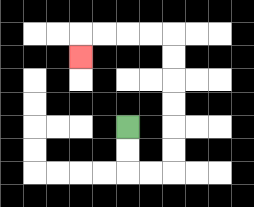{'start': '[5, 5]', 'end': '[3, 2]', 'path_directions': 'D,D,R,R,U,U,U,U,U,U,L,L,L,L,D', 'path_coordinates': '[[5, 5], [5, 6], [5, 7], [6, 7], [7, 7], [7, 6], [7, 5], [7, 4], [7, 3], [7, 2], [7, 1], [6, 1], [5, 1], [4, 1], [3, 1], [3, 2]]'}